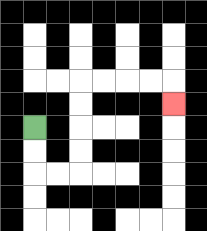{'start': '[1, 5]', 'end': '[7, 4]', 'path_directions': 'D,D,R,R,U,U,U,U,R,R,R,R,D', 'path_coordinates': '[[1, 5], [1, 6], [1, 7], [2, 7], [3, 7], [3, 6], [3, 5], [3, 4], [3, 3], [4, 3], [5, 3], [6, 3], [7, 3], [7, 4]]'}